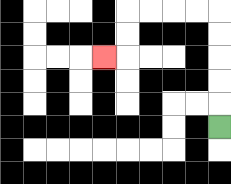{'start': '[9, 5]', 'end': '[4, 2]', 'path_directions': 'U,U,U,U,U,L,L,L,L,D,D,L', 'path_coordinates': '[[9, 5], [9, 4], [9, 3], [9, 2], [9, 1], [9, 0], [8, 0], [7, 0], [6, 0], [5, 0], [5, 1], [5, 2], [4, 2]]'}